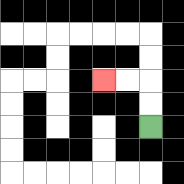{'start': '[6, 5]', 'end': '[4, 3]', 'path_directions': 'U,U,L,L', 'path_coordinates': '[[6, 5], [6, 4], [6, 3], [5, 3], [4, 3]]'}